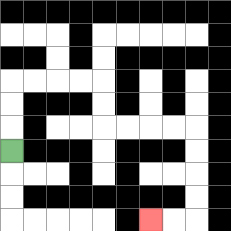{'start': '[0, 6]', 'end': '[6, 9]', 'path_directions': 'U,U,U,R,R,R,R,D,D,R,R,R,R,D,D,D,D,L,L', 'path_coordinates': '[[0, 6], [0, 5], [0, 4], [0, 3], [1, 3], [2, 3], [3, 3], [4, 3], [4, 4], [4, 5], [5, 5], [6, 5], [7, 5], [8, 5], [8, 6], [8, 7], [8, 8], [8, 9], [7, 9], [6, 9]]'}